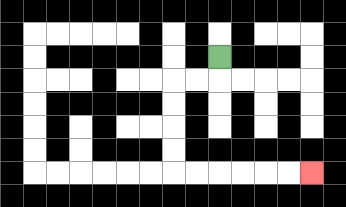{'start': '[9, 2]', 'end': '[13, 7]', 'path_directions': 'D,L,L,D,D,D,D,R,R,R,R,R,R', 'path_coordinates': '[[9, 2], [9, 3], [8, 3], [7, 3], [7, 4], [7, 5], [7, 6], [7, 7], [8, 7], [9, 7], [10, 7], [11, 7], [12, 7], [13, 7]]'}